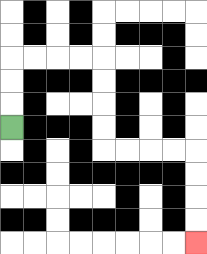{'start': '[0, 5]', 'end': '[8, 10]', 'path_directions': 'U,U,U,R,R,R,R,D,D,D,D,R,R,R,R,D,D,D,D', 'path_coordinates': '[[0, 5], [0, 4], [0, 3], [0, 2], [1, 2], [2, 2], [3, 2], [4, 2], [4, 3], [4, 4], [4, 5], [4, 6], [5, 6], [6, 6], [7, 6], [8, 6], [8, 7], [8, 8], [8, 9], [8, 10]]'}